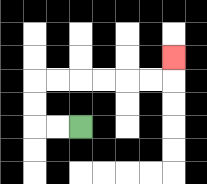{'start': '[3, 5]', 'end': '[7, 2]', 'path_directions': 'L,L,U,U,R,R,R,R,R,R,U', 'path_coordinates': '[[3, 5], [2, 5], [1, 5], [1, 4], [1, 3], [2, 3], [3, 3], [4, 3], [5, 3], [6, 3], [7, 3], [7, 2]]'}